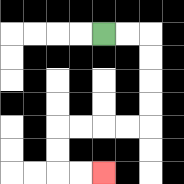{'start': '[4, 1]', 'end': '[4, 7]', 'path_directions': 'R,R,D,D,D,D,L,L,L,L,D,D,R,R', 'path_coordinates': '[[4, 1], [5, 1], [6, 1], [6, 2], [6, 3], [6, 4], [6, 5], [5, 5], [4, 5], [3, 5], [2, 5], [2, 6], [2, 7], [3, 7], [4, 7]]'}